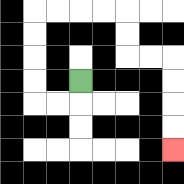{'start': '[3, 3]', 'end': '[7, 6]', 'path_directions': 'D,L,L,U,U,U,U,R,R,R,R,D,D,R,R,D,D,D,D', 'path_coordinates': '[[3, 3], [3, 4], [2, 4], [1, 4], [1, 3], [1, 2], [1, 1], [1, 0], [2, 0], [3, 0], [4, 0], [5, 0], [5, 1], [5, 2], [6, 2], [7, 2], [7, 3], [7, 4], [7, 5], [7, 6]]'}